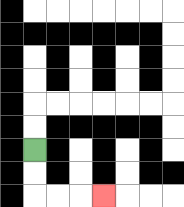{'start': '[1, 6]', 'end': '[4, 8]', 'path_directions': 'D,D,R,R,R', 'path_coordinates': '[[1, 6], [1, 7], [1, 8], [2, 8], [3, 8], [4, 8]]'}